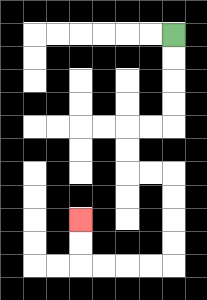{'start': '[7, 1]', 'end': '[3, 9]', 'path_directions': 'D,D,D,D,L,L,D,D,R,R,D,D,D,D,L,L,L,L,U,U', 'path_coordinates': '[[7, 1], [7, 2], [7, 3], [7, 4], [7, 5], [6, 5], [5, 5], [5, 6], [5, 7], [6, 7], [7, 7], [7, 8], [7, 9], [7, 10], [7, 11], [6, 11], [5, 11], [4, 11], [3, 11], [3, 10], [3, 9]]'}